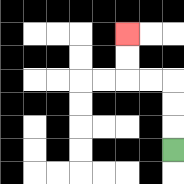{'start': '[7, 6]', 'end': '[5, 1]', 'path_directions': 'U,U,U,L,L,U,U', 'path_coordinates': '[[7, 6], [7, 5], [7, 4], [7, 3], [6, 3], [5, 3], [5, 2], [5, 1]]'}